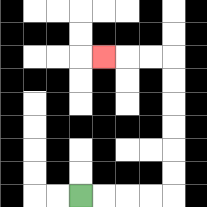{'start': '[3, 8]', 'end': '[4, 2]', 'path_directions': 'R,R,R,R,U,U,U,U,U,U,L,L,L', 'path_coordinates': '[[3, 8], [4, 8], [5, 8], [6, 8], [7, 8], [7, 7], [7, 6], [7, 5], [7, 4], [7, 3], [7, 2], [6, 2], [5, 2], [4, 2]]'}